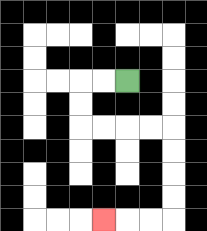{'start': '[5, 3]', 'end': '[4, 9]', 'path_directions': 'L,L,D,D,R,R,R,R,D,D,D,D,L,L,L', 'path_coordinates': '[[5, 3], [4, 3], [3, 3], [3, 4], [3, 5], [4, 5], [5, 5], [6, 5], [7, 5], [7, 6], [7, 7], [7, 8], [7, 9], [6, 9], [5, 9], [4, 9]]'}